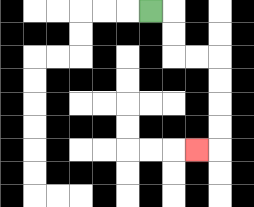{'start': '[6, 0]', 'end': '[8, 6]', 'path_directions': 'R,D,D,R,R,D,D,D,D,L', 'path_coordinates': '[[6, 0], [7, 0], [7, 1], [7, 2], [8, 2], [9, 2], [9, 3], [9, 4], [9, 5], [9, 6], [8, 6]]'}